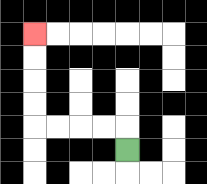{'start': '[5, 6]', 'end': '[1, 1]', 'path_directions': 'U,L,L,L,L,U,U,U,U', 'path_coordinates': '[[5, 6], [5, 5], [4, 5], [3, 5], [2, 5], [1, 5], [1, 4], [1, 3], [1, 2], [1, 1]]'}